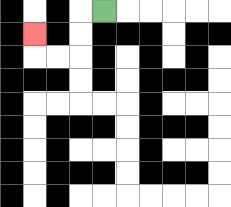{'start': '[4, 0]', 'end': '[1, 1]', 'path_directions': 'L,D,D,L,L,U', 'path_coordinates': '[[4, 0], [3, 0], [3, 1], [3, 2], [2, 2], [1, 2], [1, 1]]'}